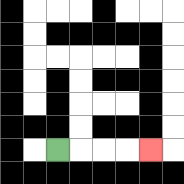{'start': '[2, 6]', 'end': '[6, 6]', 'path_directions': 'R,R,R,R', 'path_coordinates': '[[2, 6], [3, 6], [4, 6], [5, 6], [6, 6]]'}